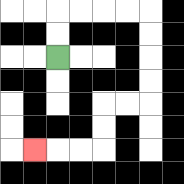{'start': '[2, 2]', 'end': '[1, 6]', 'path_directions': 'U,U,R,R,R,R,D,D,D,D,L,L,D,D,L,L,L', 'path_coordinates': '[[2, 2], [2, 1], [2, 0], [3, 0], [4, 0], [5, 0], [6, 0], [6, 1], [6, 2], [6, 3], [6, 4], [5, 4], [4, 4], [4, 5], [4, 6], [3, 6], [2, 6], [1, 6]]'}